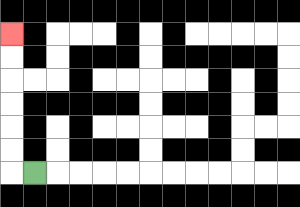{'start': '[1, 7]', 'end': '[0, 1]', 'path_directions': 'L,U,U,U,U,U,U', 'path_coordinates': '[[1, 7], [0, 7], [0, 6], [0, 5], [0, 4], [0, 3], [0, 2], [0, 1]]'}